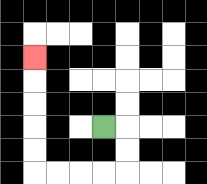{'start': '[4, 5]', 'end': '[1, 2]', 'path_directions': 'R,D,D,L,L,L,L,U,U,U,U,U', 'path_coordinates': '[[4, 5], [5, 5], [5, 6], [5, 7], [4, 7], [3, 7], [2, 7], [1, 7], [1, 6], [1, 5], [1, 4], [1, 3], [1, 2]]'}